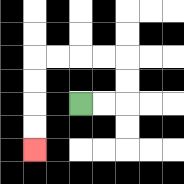{'start': '[3, 4]', 'end': '[1, 6]', 'path_directions': 'R,R,U,U,L,L,L,L,D,D,D,D', 'path_coordinates': '[[3, 4], [4, 4], [5, 4], [5, 3], [5, 2], [4, 2], [3, 2], [2, 2], [1, 2], [1, 3], [1, 4], [1, 5], [1, 6]]'}